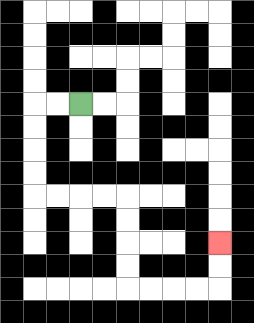{'start': '[3, 4]', 'end': '[9, 10]', 'path_directions': 'L,L,D,D,D,D,R,R,R,R,D,D,D,D,R,R,R,R,U,U', 'path_coordinates': '[[3, 4], [2, 4], [1, 4], [1, 5], [1, 6], [1, 7], [1, 8], [2, 8], [3, 8], [4, 8], [5, 8], [5, 9], [5, 10], [5, 11], [5, 12], [6, 12], [7, 12], [8, 12], [9, 12], [9, 11], [9, 10]]'}